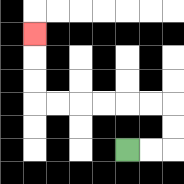{'start': '[5, 6]', 'end': '[1, 1]', 'path_directions': 'R,R,U,U,L,L,L,L,L,L,U,U,U', 'path_coordinates': '[[5, 6], [6, 6], [7, 6], [7, 5], [7, 4], [6, 4], [5, 4], [4, 4], [3, 4], [2, 4], [1, 4], [1, 3], [1, 2], [1, 1]]'}